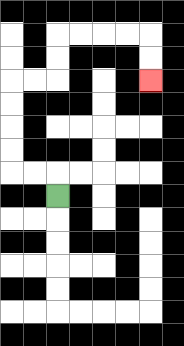{'start': '[2, 8]', 'end': '[6, 3]', 'path_directions': 'U,L,L,U,U,U,U,R,R,U,U,R,R,R,R,D,D', 'path_coordinates': '[[2, 8], [2, 7], [1, 7], [0, 7], [0, 6], [0, 5], [0, 4], [0, 3], [1, 3], [2, 3], [2, 2], [2, 1], [3, 1], [4, 1], [5, 1], [6, 1], [6, 2], [6, 3]]'}